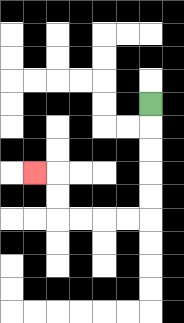{'start': '[6, 4]', 'end': '[1, 7]', 'path_directions': 'D,D,D,D,D,L,L,L,L,U,U,L', 'path_coordinates': '[[6, 4], [6, 5], [6, 6], [6, 7], [6, 8], [6, 9], [5, 9], [4, 9], [3, 9], [2, 9], [2, 8], [2, 7], [1, 7]]'}